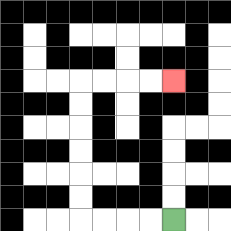{'start': '[7, 9]', 'end': '[7, 3]', 'path_directions': 'L,L,L,L,U,U,U,U,U,U,R,R,R,R', 'path_coordinates': '[[7, 9], [6, 9], [5, 9], [4, 9], [3, 9], [3, 8], [3, 7], [3, 6], [3, 5], [3, 4], [3, 3], [4, 3], [5, 3], [6, 3], [7, 3]]'}